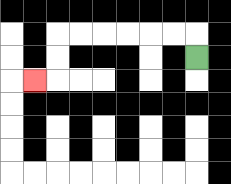{'start': '[8, 2]', 'end': '[1, 3]', 'path_directions': 'U,L,L,L,L,L,L,D,D,L', 'path_coordinates': '[[8, 2], [8, 1], [7, 1], [6, 1], [5, 1], [4, 1], [3, 1], [2, 1], [2, 2], [2, 3], [1, 3]]'}